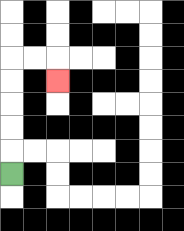{'start': '[0, 7]', 'end': '[2, 3]', 'path_directions': 'U,U,U,U,U,R,R,D', 'path_coordinates': '[[0, 7], [0, 6], [0, 5], [0, 4], [0, 3], [0, 2], [1, 2], [2, 2], [2, 3]]'}